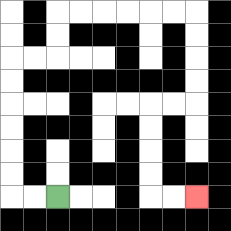{'start': '[2, 8]', 'end': '[8, 8]', 'path_directions': 'L,L,U,U,U,U,U,U,R,R,U,U,R,R,R,R,R,R,D,D,D,D,L,L,D,D,D,D,R,R', 'path_coordinates': '[[2, 8], [1, 8], [0, 8], [0, 7], [0, 6], [0, 5], [0, 4], [0, 3], [0, 2], [1, 2], [2, 2], [2, 1], [2, 0], [3, 0], [4, 0], [5, 0], [6, 0], [7, 0], [8, 0], [8, 1], [8, 2], [8, 3], [8, 4], [7, 4], [6, 4], [6, 5], [6, 6], [6, 7], [6, 8], [7, 8], [8, 8]]'}